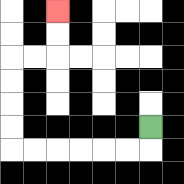{'start': '[6, 5]', 'end': '[2, 0]', 'path_directions': 'D,L,L,L,L,L,L,U,U,U,U,R,R,U,U', 'path_coordinates': '[[6, 5], [6, 6], [5, 6], [4, 6], [3, 6], [2, 6], [1, 6], [0, 6], [0, 5], [0, 4], [0, 3], [0, 2], [1, 2], [2, 2], [2, 1], [2, 0]]'}